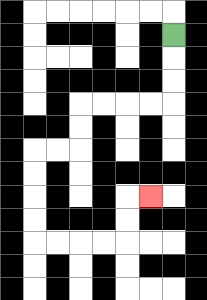{'start': '[7, 1]', 'end': '[6, 8]', 'path_directions': 'D,D,D,L,L,L,L,D,D,L,L,D,D,D,D,R,R,R,R,U,U,R', 'path_coordinates': '[[7, 1], [7, 2], [7, 3], [7, 4], [6, 4], [5, 4], [4, 4], [3, 4], [3, 5], [3, 6], [2, 6], [1, 6], [1, 7], [1, 8], [1, 9], [1, 10], [2, 10], [3, 10], [4, 10], [5, 10], [5, 9], [5, 8], [6, 8]]'}